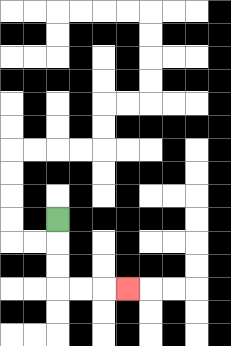{'start': '[2, 9]', 'end': '[5, 12]', 'path_directions': 'D,D,D,R,R,R', 'path_coordinates': '[[2, 9], [2, 10], [2, 11], [2, 12], [3, 12], [4, 12], [5, 12]]'}